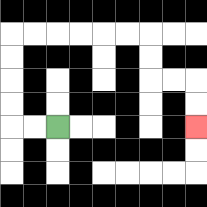{'start': '[2, 5]', 'end': '[8, 5]', 'path_directions': 'L,L,U,U,U,U,R,R,R,R,R,R,D,D,R,R,D,D', 'path_coordinates': '[[2, 5], [1, 5], [0, 5], [0, 4], [0, 3], [0, 2], [0, 1], [1, 1], [2, 1], [3, 1], [4, 1], [5, 1], [6, 1], [6, 2], [6, 3], [7, 3], [8, 3], [8, 4], [8, 5]]'}